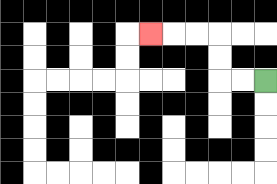{'start': '[11, 3]', 'end': '[6, 1]', 'path_directions': 'L,L,U,U,L,L,L', 'path_coordinates': '[[11, 3], [10, 3], [9, 3], [9, 2], [9, 1], [8, 1], [7, 1], [6, 1]]'}